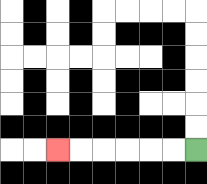{'start': '[8, 6]', 'end': '[2, 6]', 'path_directions': 'L,L,L,L,L,L', 'path_coordinates': '[[8, 6], [7, 6], [6, 6], [5, 6], [4, 6], [3, 6], [2, 6]]'}